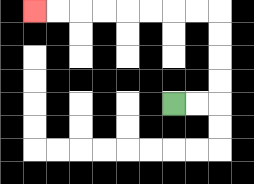{'start': '[7, 4]', 'end': '[1, 0]', 'path_directions': 'R,R,U,U,U,U,L,L,L,L,L,L,L,L', 'path_coordinates': '[[7, 4], [8, 4], [9, 4], [9, 3], [9, 2], [9, 1], [9, 0], [8, 0], [7, 0], [6, 0], [5, 0], [4, 0], [3, 0], [2, 0], [1, 0]]'}